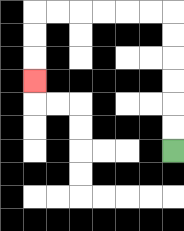{'start': '[7, 6]', 'end': '[1, 3]', 'path_directions': 'U,U,U,U,U,U,L,L,L,L,L,L,D,D,D', 'path_coordinates': '[[7, 6], [7, 5], [7, 4], [7, 3], [7, 2], [7, 1], [7, 0], [6, 0], [5, 0], [4, 0], [3, 0], [2, 0], [1, 0], [1, 1], [1, 2], [1, 3]]'}